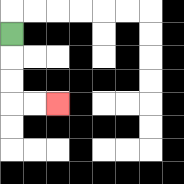{'start': '[0, 1]', 'end': '[2, 4]', 'path_directions': 'D,D,D,R,R', 'path_coordinates': '[[0, 1], [0, 2], [0, 3], [0, 4], [1, 4], [2, 4]]'}